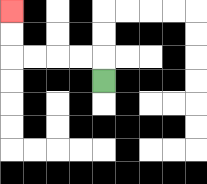{'start': '[4, 3]', 'end': '[0, 0]', 'path_directions': 'U,L,L,L,L,U,U', 'path_coordinates': '[[4, 3], [4, 2], [3, 2], [2, 2], [1, 2], [0, 2], [0, 1], [0, 0]]'}